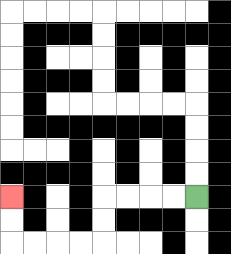{'start': '[8, 8]', 'end': '[0, 8]', 'path_directions': 'L,L,L,L,D,D,L,L,L,L,U,U', 'path_coordinates': '[[8, 8], [7, 8], [6, 8], [5, 8], [4, 8], [4, 9], [4, 10], [3, 10], [2, 10], [1, 10], [0, 10], [0, 9], [0, 8]]'}